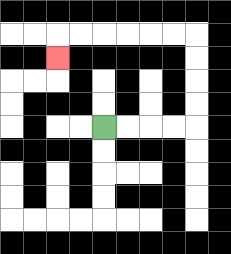{'start': '[4, 5]', 'end': '[2, 2]', 'path_directions': 'R,R,R,R,U,U,U,U,L,L,L,L,L,L,D', 'path_coordinates': '[[4, 5], [5, 5], [6, 5], [7, 5], [8, 5], [8, 4], [8, 3], [8, 2], [8, 1], [7, 1], [6, 1], [5, 1], [4, 1], [3, 1], [2, 1], [2, 2]]'}